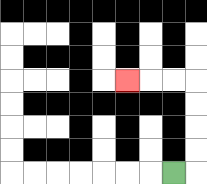{'start': '[7, 7]', 'end': '[5, 3]', 'path_directions': 'R,U,U,U,U,L,L,L', 'path_coordinates': '[[7, 7], [8, 7], [8, 6], [8, 5], [8, 4], [8, 3], [7, 3], [6, 3], [5, 3]]'}